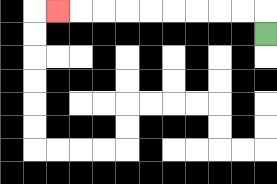{'start': '[11, 1]', 'end': '[2, 0]', 'path_directions': 'U,L,L,L,L,L,L,L,L,L', 'path_coordinates': '[[11, 1], [11, 0], [10, 0], [9, 0], [8, 0], [7, 0], [6, 0], [5, 0], [4, 0], [3, 0], [2, 0]]'}